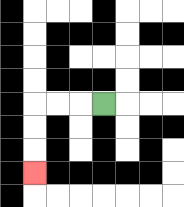{'start': '[4, 4]', 'end': '[1, 7]', 'path_directions': 'L,L,L,D,D,D', 'path_coordinates': '[[4, 4], [3, 4], [2, 4], [1, 4], [1, 5], [1, 6], [1, 7]]'}